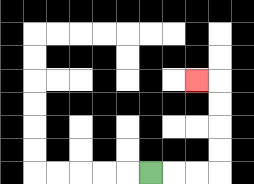{'start': '[6, 7]', 'end': '[8, 3]', 'path_directions': 'R,R,R,U,U,U,U,L', 'path_coordinates': '[[6, 7], [7, 7], [8, 7], [9, 7], [9, 6], [9, 5], [9, 4], [9, 3], [8, 3]]'}